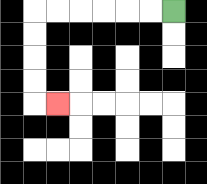{'start': '[7, 0]', 'end': '[2, 4]', 'path_directions': 'L,L,L,L,L,L,D,D,D,D,R', 'path_coordinates': '[[7, 0], [6, 0], [5, 0], [4, 0], [3, 0], [2, 0], [1, 0], [1, 1], [1, 2], [1, 3], [1, 4], [2, 4]]'}